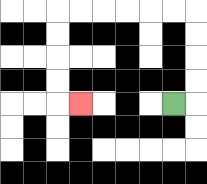{'start': '[7, 4]', 'end': '[3, 4]', 'path_directions': 'R,U,U,U,U,L,L,L,L,L,L,D,D,D,D,R', 'path_coordinates': '[[7, 4], [8, 4], [8, 3], [8, 2], [8, 1], [8, 0], [7, 0], [6, 0], [5, 0], [4, 0], [3, 0], [2, 0], [2, 1], [2, 2], [2, 3], [2, 4], [3, 4]]'}